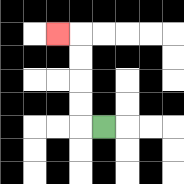{'start': '[4, 5]', 'end': '[2, 1]', 'path_directions': 'L,U,U,U,U,L', 'path_coordinates': '[[4, 5], [3, 5], [3, 4], [3, 3], [3, 2], [3, 1], [2, 1]]'}